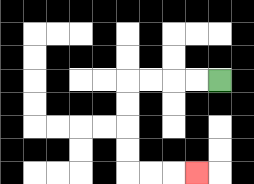{'start': '[9, 3]', 'end': '[8, 7]', 'path_directions': 'L,L,L,L,D,D,D,D,R,R,R', 'path_coordinates': '[[9, 3], [8, 3], [7, 3], [6, 3], [5, 3], [5, 4], [5, 5], [5, 6], [5, 7], [6, 7], [7, 7], [8, 7]]'}